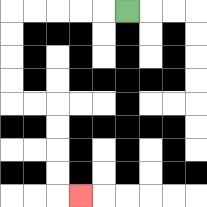{'start': '[5, 0]', 'end': '[3, 8]', 'path_directions': 'L,L,L,L,L,D,D,D,D,R,R,D,D,D,D,R', 'path_coordinates': '[[5, 0], [4, 0], [3, 0], [2, 0], [1, 0], [0, 0], [0, 1], [0, 2], [0, 3], [0, 4], [1, 4], [2, 4], [2, 5], [2, 6], [2, 7], [2, 8], [3, 8]]'}